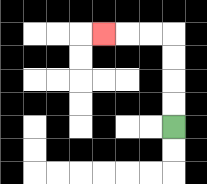{'start': '[7, 5]', 'end': '[4, 1]', 'path_directions': 'U,U,U,U,L,L,L', 'path_coordinates': '[[7, 5], [7, 4], [7, 3], [7, 2], [7, 1], [6, 1], [5, 1], [4, 1]]'}